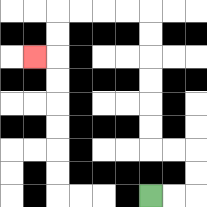{'start': '[6, 8]', 'end': '[1, 2]', 'path_directions': 'R,R,U,U,L,L,U,U,U,U,U,U,L,L,L,L,D,D,L', 'path_coordinates': '[[6, 8], [7, 8], [8, 8], [8, 7], [8, 6], [7, 6], [6, 6], [6, 5], [6, 4], [6, 3], [6, 2], [6, 1], [6, 0], [5, 0], [4, 0], [3, 0], [2, 0], [2, 1], [2, 2], [1, 2]]'}